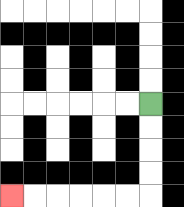{'start': '[6, 4]', 'end': '[0, 8]', 'path_directions': 'D,D,D,D,L,L,L,L,L,L', 'path_coordinates': '[[6, 4], [6, 5], [6, 6], [6, 7], [6, 8], [5, 8], [4, 8], [3, 8], [2, 8], [1, 8], [0, 8]]'}